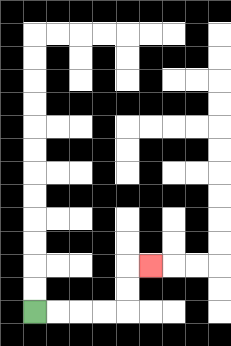{'start': '[1, 13]', 'end': '[6, 11]', 'path_directions': 'R,R,R,R,U,U,R', 'path_coordinates': '[[1, 13], [2, 13], [3, 13], [4, 13], [5, 13], [5, 12], [5, 11], [6, 11]]'}